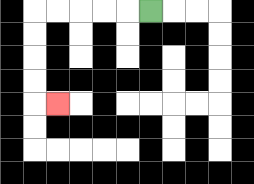{'start': '[6, 0]', 'end': '[2, 4]', 'path_directions': 'L,L,L,L,L,D,D,D,D,R', 'path_coordinates': '[[6, 0], [5, 0], [4, 0], [3, 0], [2, 0], [1, 0], [1, 1], [1, 2], [1, 3], [1, 4], [2, 4]]'}